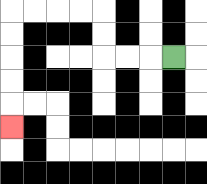{'start': '[7, 2]', 'end': '[0, 5]', 'path_directions': 'L,L,L,U,U,L,L,L,L,D,D,D,D,D', 'path_coordinates': '[[7, 2], [6, 2], [5, 2], [4, 2], [4, 1], [4, 0], [3, 0], [2, 0], [1, 0], [0, 0], [0, 1], [0, 2], [0, 3], [0, 4], [0, 5]]'}